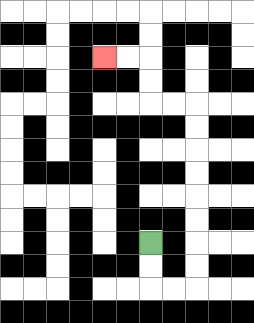{'start': '[6, 10]', 'end': '[4, 2]', 'path_directions': 'D,D,R,R,U,U,U,U,U,U,U,U,L,L,U,U,L,L', 'path_coordinates': '[[6, 10], [6, 11], [6, 12], [7, 12], [8, 12], [8, 11], [8, 10], [8, 9], [8, 8], [8, 7], [8, 6], [8, 5], [8, 4], [7, 4], [6, 4], [6, 3], [6, 2], [5, 2], [4, 2]]'}